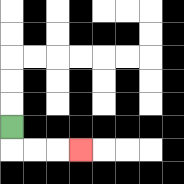{'start': '[0, 5]', 'end': '[3, 6]', 'path_directions': 'D,R,R,R', 'path_coordinates': '[[0, 5], [0, 6], [1, 6], [2, 6], [3, 6]]'}